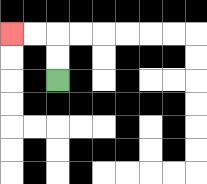{'start': '[2, 3]', 'end': '[0, 1]', 'path_directions': 'U,U,L,L', 'path_coordinates': '[[2, 3], [2, 2], [2, 1], [1, 1], [0, 1]]'}